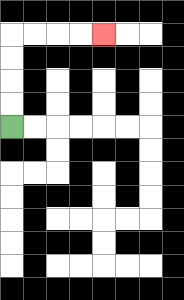{'start': '[0, 5]', 'end': '[4, 1]', 'path_directions': 'U,U,U,U,R,R,R,R', 'path_coordinates': '[[0, 5], [0, 4], [0, 3], [0, 2], [0, 1], [1, 1], [2, 1], [3, 1], [4, 1]]'}